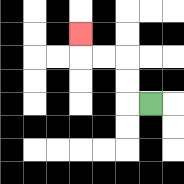{'start': '[6, 4]', 'end': '[3, 1]', 'path_directions': 'L,U,U,L,L,U', 'path_coordinates': '[[6, 4], [5, 4], [5, 3], [5, 2], [4, 2], [3, 2], [3, 1]]'}